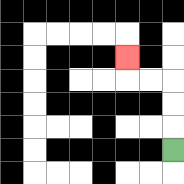{'start': '[7, 6]', 'end': '[5, 2]', 'path_directions': 'U,U,U,L,L,U', 'path_coordinates': '[[7, 6], [7, 5], [7, 4], [7, 3], [6, 3], [5, 3], [5, 2]]'}